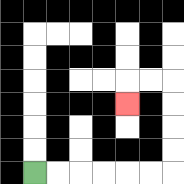{'start': '[1, 7]', 'end': '[5, 4]', 'path_directions': 'R,R,R,R,R,R,U,U,U,U,L,L,D', 'path_coordinates': '[[1, 7], [2, 7], [3, 7], [4, 7], [5, 7], [6, 7], [7, 7], [7, 6], [7, 5], [7, 4], [7, 3], [6, 3], [5, 3], [5, 4]]'}